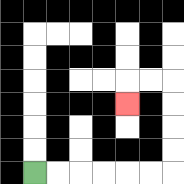{'start': '[1, 7]', 'end': '[5, 4]', 'path_directions': 'R,R,R,R,R,R,U,U,U,U,L,L,D', 'path_coordinates': '[[1, 7], [2, 7], [3, 7], [4, 7], [5, 7], [6, 7], [7, 7], [7, 6], [7, 5], [7, 4], [7, 3], [6, 3], [5, 3], [5, 4]]'}